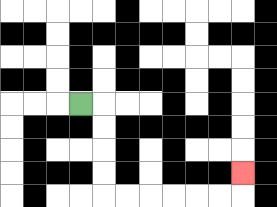{'start': '[3, 4]', 'end': '[10, 7]', 'path_directions': 'R,D,D,D,D,R,R,R,R,R,R,U', 'path_coordinates': '[[3, 4], [4, 4], [4, 5], [4, 6], [4, 7], [4, 8], [5, 8], [6, 8], [7, 8], [8, 8], [9, 8], [10, 8], [10, 7]]'}